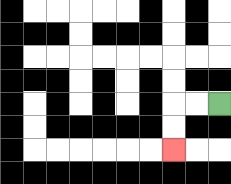{'start': '[9, 4]', 'end': '[7, 6]', 'path_directions': 'L,L,D,D', 'path_coordinates': '[[9, 4], [8, 4], [7, 4], [7, 5], [7, 6]]'}